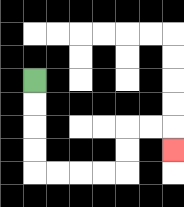{'start': '[1, 3]', 'end': '[7, 6]', 'path_directions': 'D,D,D,D,R,R,R,R,U,U,R,R,D', 'path_coordinates': '[[1, 3], [1, 4], [1, 5], [1, 6], [1, 7], [2, 7], [3, 7], [4, 7], [5, 7], [5, 6], [5, 5], [6, 5], [7, 5], [7, 6]]'}